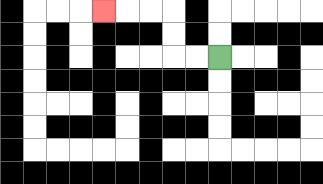{'start': '[9, 2]', 'end': '[4, 0]', 'path_directions': 'L,L,U,U,L,L,L', 'path_coordinates': '[[9, 2], [8, 2], [7, 2], [7, 1], [7, 0], [6, 0], [5, 0], [4, 0]]'}